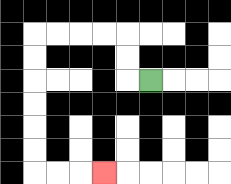{'start': '[6, 3]', 'end': '[4, 7]', 'path_directions': 'L,U,U,L,L,L,L,D,D,D,D,D,D,R,R,R', 'path_coordinates': '[[6, 3], [5, 3], [5, 2], [5, 1], [4, 1], [3, 1], [2, 1], [1, 1], [1, 2], [1, 3], [1, 4], [1, 5], [1, 6], [1, 7], [2, 7], [3, 7], [4, 7]]'}